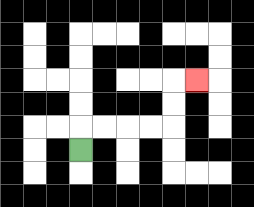{'start': '[3, 6]', 'end': '[8, 3]', 'path_directions': 'U,R,R,R,R,U,U,R', 'path_coordinates': '[[3, 6], [3, 5], [4, 5], [5, 5], [6, 5], [7, 5], [7, 4], [7, 3], [8, 3]]'}